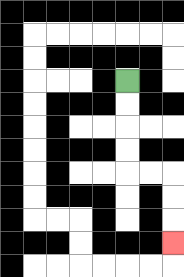{'start': '[5, 3]', 'end': '[7, 10]', 'path_directions': 'D,D,D,D,R,R,D,D,D', 'path_coordinates': '[[5, 3], [5, 4], [5, 5], [5, 6], [5, 7], [6, 7], [7, 7], [7, 8], [7, 9], [7, 10]]'}